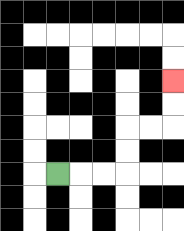{'start': '[2, 7]', 'end': '[7, 3]', 'path_directions': 'R,R,R,U,U,R,R,U,U', 'path_coordinates': '[[2, 7], [3, 7], [4, 7], [5, 7], [5, 6], [5, 5], [6, 5], [7, 5], [7, 4], [7, 3]]'}